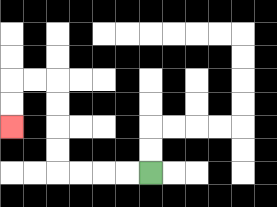{'start': '[6, 7]', 'end': '[0, 5]', 'path_directions': 'L,L,L,L,U,U,U,U,L,L,D,D', 'path_coordinates': '[[6, 7], [5, 7], [4, 7], [3, 7], [2, 7], [2, 6], [2, 5], [2, 4], [2, 3], [1, 3], [0, 3], [0, 4], [0, 5]]'}